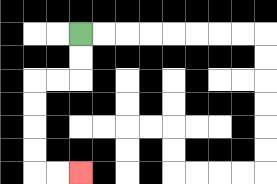{'start': '[3, 1]', 'end': '[3, 7]', 'path_directions': 'D,D,L,L,D,D,D,D,R,R', 'path_coordinates': '[[3, 1], [3, 2], [3, 3], [2, 3], [1, 3], [1, 4], [1, 5], [1, 6], [1, 7], [2, 7], [3, 7]]'}